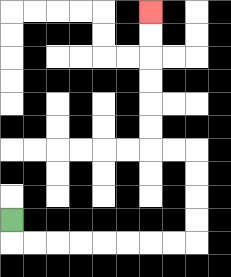{'start': '[0, 9]', 'end': '[6, 0]', 'path_directions': 'D,R,R,R,R,R,R,R,R,U,U,U,U,L,L,U,U,U,U,U,U', 'path_coordinates': '[[0, 9], [0, 10], [1, 10], [2, 10], [3, 10], [4, 10], [5, 10], [6, 10], [7, 10], [8, 10], [8, 9], [8, 8], [8, 7], [8, 6], [7, 6], [6, 6], [6, 5], [6, 4], [6, 3], [6, 2], [6, 1], [6, 0]]'}